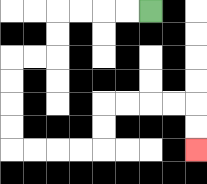{'start': '[6, 0]', 'end': '[8, 6]', 'path_directions': 'L,L,L,L,D,D,L,L,D,D,D,D,R,R,R,R,U,U,R,R,R,R,D,D', 'path_coordinates': '[[6, 0], [5, 0], [4, 0], [3, 0], [2, 0], [2, 1], [2, 2], [1, 2], [0, 2], [0, 3], [0, 4], [0, 5], [0, 6], [1, 6], [2, 6], [3, 6], [4, 6], [4, 5], [4, 4], [5, 4], [6, 4], [7, 4], [8, 4], [8, 5], [8, 6]]'}